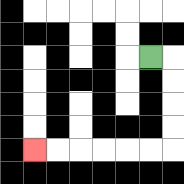{'start': '[6, 2]', 'end': '[1, 6]', 'path_directions': 'R,D,D,D,D,L,L,L,L,L,L', 'path_coordinates': '[[6, 2], [7, 2], [7, 3], [7, 4], [7, 5], [7, 6], [6, 6], [5, 6], [4, 6], [3, 6], [2, 6], [1, 6]]'}